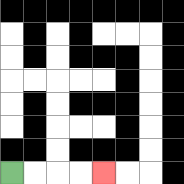{'start': '[0, 7]', 'end': '[4, 7]', 'path_directions': 'R,R,R,R', 'path_coordinates': '[[0, 7], [1, 7], [2, 7], [3, 7], [4, 7]]'}